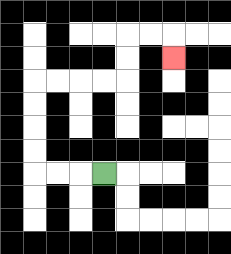{'start': '[4, 7]', 'end': '[7, 2]', 'path_directions': 'L,L,L,U,U,U,U,R,R,R,R,U,U,R,R,D', 'path_coordinates': '[[4, 7], [3, 7], [2, 7], [1, 7], [1, 6], [1, 5], [1, 4], [1, 3], [2, 3], [3, 3], [4, 3], [5, 3], [5, 2], [5, 1], [6, 1], [7, 1], [7, 2]]'}